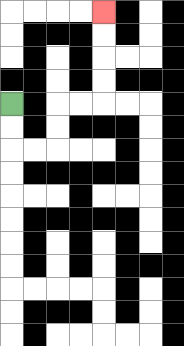{'start': '[0, 4]', 'end': '[4, 0]', 'path_directions': 'D,D,R,R,U,U,R,R,U,U,U,U', 'path_coordinates': '[[0, 4], [0, 5], [0, 6], [1, 6], [2, 6], [2, 5], [2, 4], [3, 4], [4, 4], [4, 3], [4, 2], [4, 1], [4, 0]]'}